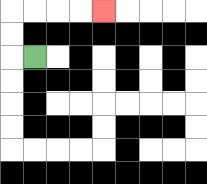{'start': '[1, 2]', 'end': '[4, 0]', 'path_directions': 'L,U,U,R,R,R,R', 'path_coordinates': '[[1, 2], [0, 2], [0, 1], [0, 0], [1, 0], [2, 0], [3, 0], [4, 0]]'}